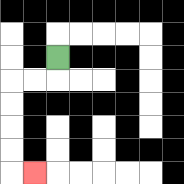{'start': '[2, 2]', 'end': '[1, 7]', 'path_directions': 'D,L,L,D,D,D,D,R', 'path_coordinates': '[[2, 2], [2, 3], [1, 3], [0, 3], [0, 4], [0, 5], [0, 6], [0, 7], [1, 7]]'}